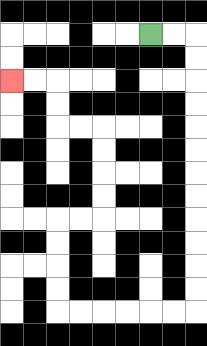{'start': '[6, 1]', 'end': '[0, 3]', 'path_directions': 'R,R,D,D,D,D,D,D,D,D,D,D,D,D,L,L,L,L,L,L,U,U,U,U,R,R,U,U,U,U,L,L,U,U,L,L', 'path_coordinates': '[[6, 1], [7, 1], [8, 1], [8, 2], [8, 3], [8, 4], [8, 5], [8, 6], [8, 7], [8, 8], [8, 9], [8, 10], [8, 11], [8, 12], [8, 13], [7, 13], [6, 13], [5, 13], [4, 13], [3, 13], [2, 13], [2, 12], [2, 11], [2, 10], [2, 9], [3, 9], [4, 9], [4, 8], [4, 7], [4, 6], [4, 5], [3, 5], [2, 5], [2, 4], [2, 3], [1, 3], [0, 3]]'}